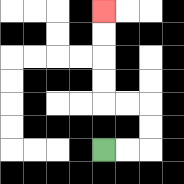{'start': '[4, 6]', 'end': '[4, 0]', 'path_directions': 'R,R,U,U,L,L,U,U,U,U', 'path_coordinates': '[[4, 6], [5, 6], [6, 6], [6, 5], [6, 4], [5, 4], [4, 4], [4, 3], [4, 2], [4, 1], [4, 0]]'}